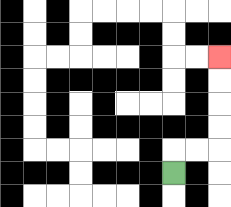{'start': '[7, 7]', 'end': '[9, 2]', 'path_directions': 'U,R,R,U,U,U,U', 'path_coordinates': '[[7, 7], [7, 6], [8, 6], [9, 6], [9, 5], [9, 4], [9, 3], [9, 2]]'}